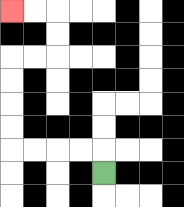{'start': '[4, 7]', 'end': '[0, 0]', 'path_directions': 'U,L,L,L,L,U,U,U,U,R,R,U,U,L,L', 'path_coordinates': '[[4, 7], [4, 6], [3, 6], [2, 6], [1, 6], [0, 6], [0, 5], [0, 4], [0, 3], [0, 2], [1, 2], [2, 2], [2, 1], [2, 0], [1, 0], [0, 0]]'}